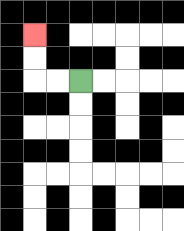{'start': '[3, 3]', 'end': '[1, 1]', 'path_directions': 'L,L,U,U', 'path_coordinates': '[[3, 3], [2, 3], [1, 3], [1, 2], [1, 1]]'}